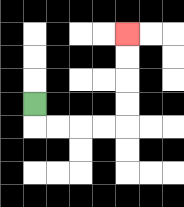{'start': '[1, 4]', 'end': '[5, 1]', 'path_directions': 'D,R,R,R,R,U,U,U,U', 'path_coordinates': '[[1, 4], [1, 5], [2, 5], [3, 5], [4, 5], [5, 5], [5, 4], [5, 3], [5, 2], [5, 1]]'}